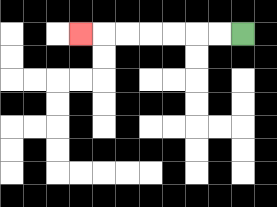{'start': '[10, 1]', 'end': '[3, 1]', 'path_directions': 'L,L,L,L,L,L,L', 'path_coordinates': '[[10, 1], [9, 1], [8, 1], [7, 1], [6, 1], [5, 1], [4, 1], [3, 1]]'}